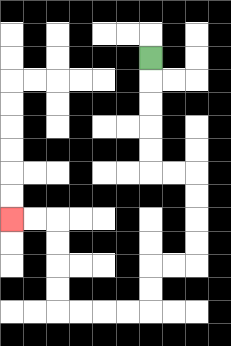{'start': '[6, 2]', 'end': '[0, 9]', 'path_directions': 'D,D,D,D,D,R,R,D,D,D,D,L,L,D,D,L,L,L,L,U,U,U,U,L,L', 'path_coordinates': '[[6, 2], [6, 3], [6, 4], [6, 5], [6, 6], [6, 7], [7, 7], [8, 7], [8, 8], [8, 9], [8, 10], [8, 11], [7, 11], [6, 11], [6, 12], [6, 13], [5, 13], [4, 13], [3, 13], [2, 13], [2, 12], [2, 11], [2, 10], [2, 9], [1, 9], [0, 9]]'}